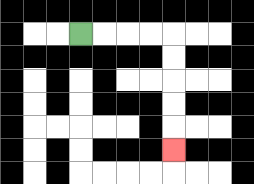{'start': '[3, 1]', 'end': '[7, 6]', 'path_directions': 'R,R,R,R,D,D,D,D,D', 'path_coordinates': '[[3, 1], [4, 1], [5, 1], [6, 1], [7, 1], [7, 2], [7, 3], [7, 4], [7, 5], [7, 6]]'}